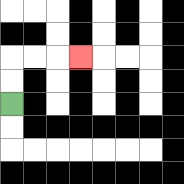{'start': '[0, 4]', 'end': '[3, 2]', 'path_directions': 'U,U,R,R,R', 'path_coordinates': '[[0, 4], [0, 3], [0, 2], [1, 2], [2, 2], [3, 2]]'}